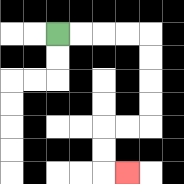{'start': '[2, 1]', 'end': '[5, 7]', 'path_directions': 'R,R,R,R,D,D,D,D,L,L,D,D,R', 'path_coordinates': '[[2, 1], [3, 1], [4, 1], [5, 1], [6, 1], [6, 2], [6, 3], [6, 4], [6, 5], [5, 5], [4, 5], [4, 6], [4, 7], [5, 7]]'}